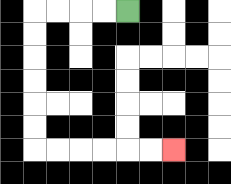{'start': '[5, 0]', 'end': '[7, 6]', 'path_directions': 'L,L,L,L,D,D,D,D,D,D,R,R,R,R,R,R', 'path_coordinates': '[[5, 0], [4, 0], [3, 0], [2, 0], [1, 0], [1, 1], [1, 2], [1, 3], [1, 4], [1, 5], [1, 6], [2, 6], [3, 6], [4, 6], [5, 6], [6, 6], [7, 6]]'}